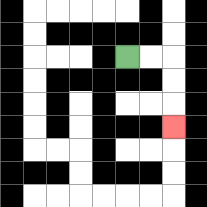{'start': '[5, 2]', 'end': '[7, 5]', 'path_directions': 'R,R,D,D,D', 'path_coordinates': '[[5, 2], [6, 2], [7, 2], [7, 3], [7, 4], [7, 5]]'}